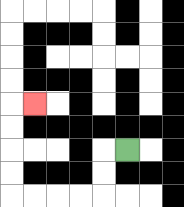{'start': '[5, 6]', 'end': '[1, 4]', 'path_directions': 'L,D,D,L,L,L,L,U,U,U,U,R', 'path_coordinates': '[[5, 6], [4, 6], [4, 7], [4, 8], [3, 8], [2, 8], [1, 8], [0, 8], [0, 7], [0, 6], [0, 5], [0, 4], [1, 4]]'}